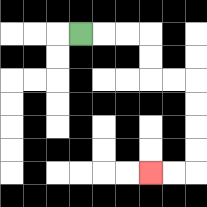{'start': '[3, 1]', 'end': '[6, 7]', 'path_directions': 'R,R,R,D,D,R,R,D,D,D,D,L,L', 'path_coordinates': '[[3, 1], [4, 1], [5, 1], [6, 1], [6, 2], [6, 3], [7, 3], [8, 3], [8, 4], [8, 5], [8, 6], [8, 7], [7, 7], [6, 7]]'}